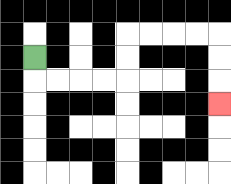{'start': '[1, 2]', 'end': '[9, 4]', 'path_directions': 'D,R,R,R,R,U,U,R,R,R,R,D,D,D', 'path_coordinates': '[[1, 2], [1, 3], [2, 3], [3, 3], [4, 3], [5, 3], [5, 2], [5, 1], [6, 1], [7, 1], [8, 1], [9, 1], [9, 2], [9, 3], [9, 4]]'}